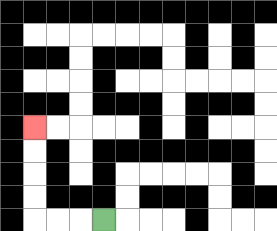{'start': '[4, 9]', 'end': '[1, 5]', 'path_directions': 'L,L,L,U,U,U,U', 'path_coordinates': '[[4, 9], [3, 9], [2, 9], [1, 9], [1, 8], [1, 7], [1, 6], [1, 5]]'}